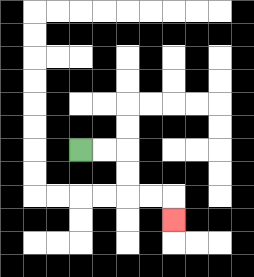{'start': '[3, 6]', 'end': '[7, 9]', 'path_directions': 'R,R,D,D,R,R,D', 'path_coordinates': '[[3, 6], [4, 6], [5, 6], [5, 7], [5, 8], [6, 8], [7, 8], [7, 9]]'}